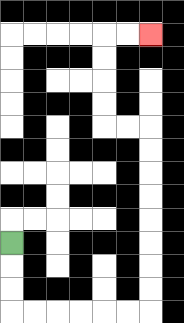{'start': '[0, 10]', 'end': '[6, 1]', 'path_directions': 'D,D,D,R,R,R,R,R,R,U,U,U,U,U,U,U,U,L,L,U,U,U,U,R,R', 'path_coordinates': '[[0, 10], [0, 11], [0, 12], [0, 13], [1, 13], [2, 13], [3, 13], [4, 13], [5, 13], [6, 13], [6, 12], [6, 11], [6, 10], [6, 9], [6, 8], [6, 7], [6, 6], [6, 5], [5, 5], [4, 5], [4, 4], [4, 3], [4, 2], [4, 1], [5, 1], [6, 1]]'}